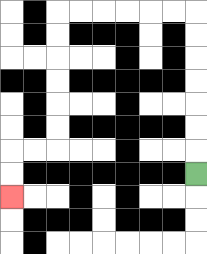{'start': '[8, 7]', 'end': '[0, 8]', 'path_directions': 'U,U,U,U,U,U,U,L,L,L,L,L,L,D,D,D,D,D,D,L,L,D,D', 'path_coordinates': '[[8, 7], [8, 6], [8, 5], [8, 4], [8, 3], [8, 2], [8, 1], [8, 0], [7, 0], [6, 0], [5, 0], [4, 0], [3, 0], [2, 0], [2, 1], [2, 2], [2, 3], [2, 4], [2, 5], [2, 6], [1, 6], [0, 6], [0, 7], [0, 8]]'}